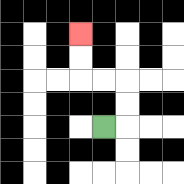{'start': '[4, 5]', 'end': '[3, 1]', 'path_directions': 'R,U,U,L,L,U,U', 'path_coordinates': '[[4, 5], [5, 5], [5, 4], [5, 3], [4, 3], [3, 3], [3, 2], [3, 1]]'}